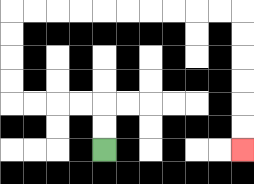{'start': '[4, 6]', 'end': '[10, 6]', 'path_directions': 'U,U,L,L,L,L,U,U,U,U,R,R,R,R,R,R,R,R,R,R,D,D,D,D,D,D', 'path_coordinates': '[[4, 6], [4, 5], [4, 4], [3, 4], [2, 4], [1, 4], [0, 4], [0, 3], [0, 2], [0, 1], [0, 0], [1, 0], [2, 0], [3, 0], [4, 0], [5, 0], [6, 0], [7, 0], [8, 0], [9, 0], [10, 0], [10, 1], [10, 2], [10, 3], [10, 4], [10, 5], [10, 6]]'}